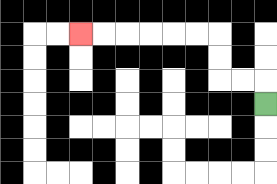{'start': '[11, 4]', 'end': '[3, 1]', 'path_directions': 'U,L,L,U,U,L,L,L,L,L,L', 'path_coordinates': '[[11, 4], [11, 3], [10, 3], [9, 3], [9, 2], [9, 1], [8, 1], [7, 1], [6, 1], [5, 1], [4, 1], [3, 1]]'}